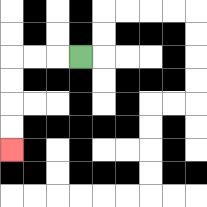{'start': '[3, 2]', 'end': '[0, 6]', 'path_directions': 'L,L,L,D,D,D,D', 'path_coordinates': '[[3, 2], [2, 2], [1, 2], [0, 2], [0, 3], [0, 4], [0, 5], [0, 6]]'}